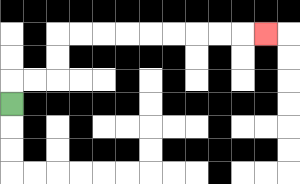{'start': '[0, 4]', 'end': '[11, 1]', 'path_directions': 'U,R,R,U,U,R,R,R,R,R,R,R,R,R', 'path_coordinates': '[[0, 4], [0, 3], [1, 3], [2, 3], [2, 2], [2, 1], [3, 1], [4, 1], [5, 1], [6, 1], [7, 1], [8, 1], [9, 1], [10, 1], [11, 1]]'}